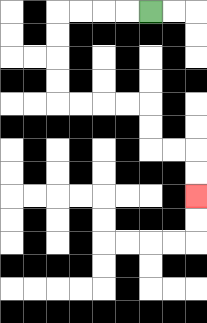{'start': '[6, 0]', 'end': '[8, 8]', 'path_directions': 'L,L,L,L,D,D,D,D,R,R,R,R,D,D,R,R,D,D', 'path_coordinates': '[[6, 0], [5, 0], [4, 0], [3, 0], [2, 0], [2, 1], [2, 2], [2, 3], [2, 4], [3, 4], [4, 4], [5, 4], [6, 4], [6, 5], [6, 6], [7, 6], [8, 6], [8, 7], [8, 8]]'}